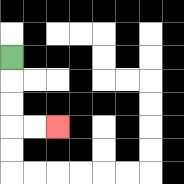{'start': '[0, 2]', 'end': '[2, 5]', 'path_directions': 'D,D,D,R,R', 'path_coordinates': '[[0, 2], [0, 3], [0, 4], [0, 5], [1, 5], [2, 5]]'}